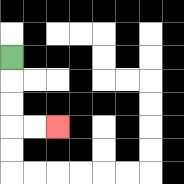{'start': '[0, 2]', 'end': '[2, 5]', 'path_directions': 'D,D,D,R,R', 'path_coordinates': '[[0, 2], [0, 3], [0, 4], [0, 5], [1, 5], [2, 5]]'}